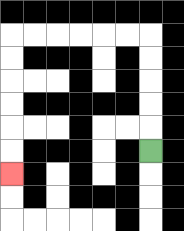{'start': '[6, 6]', 'end': '[0, 7]', 'path_directions': 'U,U,U,U,U,L,L,L,L,L,L,D,D,D,D,D,D', 'path_coordinates': '[[6, 6], [6, 5], [6, 4], [6, 3], [6, 2], [6, 1], [5, 1], [4, 1], [3, 1], [2, 1], [1, 1], [0, 1], [0, 2], [0, 3], [0, 4], [0, 5], [0, 6], [0, 7]]'}